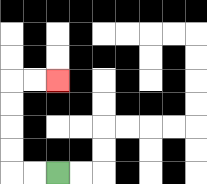{'start': '[2, 7]', 'end': '[2, 3]', 'path_directions': 'L,L,U,U,U,U,R,R', 'path_coordinates': '[[2, 7], [1, 7], [0, 7], [0, 6], [0, 5], [0, 4], [0, 3], [1, 3], [2, 3]]'}